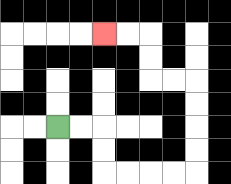{'start': '[2, 5]', 'end': '[4, 1]', 'path_directions': 'R,R,D,D,R,R,R,R,U,U,U,U,L,L,U,U,L,L', 'path_coordinates': '[[2, 5], [3, 5], [4, 5], [4, 6], [4, 7], [5, 7], [6, 7], [7, 7], [8, 7], [8, 6], [8, 5], [8, 4], [8, 3], [7, 3], [6, 3], [6, 2], [6, 1], [5, 1], [4, 1]]'}